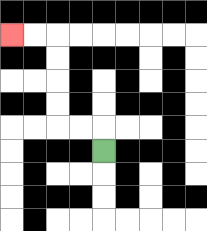{'start': '[4, 6]', 'end': '[0, 1]', 'path_directions': 'U,L,L,U,U,U,U,L,L', 'path_coordinates': '[[4, 6], [4, 5], [3, 5], [2, 5], [2, 4], [2, 3], [2, 2], [2, 1], [1, 1], [0, 1]]'}